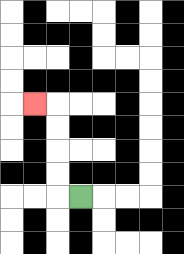{'start': '[3, 8]', 'end': '[1, 4]', 'path_directions': 'L,U,U,U,U,L', 'path_coordinates': '[[3, 8], [2, 8], [2, 7], [2, 6], [2, 5], [2, 4], [1, 4]]'}